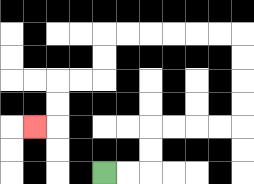{'start': '[4, 7]', 'end': '[1, 5]', 'path_directions': 'R,R,U,U,R,R,R,R,U,U,U,U,L,L,L,L,L,L,D,D,L,L,D,D,L', 'path_coordinates': '[[4, 7], [5, 7], [6, 7], [6, 6], [6, 5], [7, 5], [8, 5], [9, 5], [10, 5], [10, 4], [10, 3], [10, 2], [10, 1], [9, 1], [8, 1], [7, 1], [6, 1], [5, 1], [4, 1], [4, 2], [4, 3], [3, 3], [2, 3], [2, 4], [2, 5], [1, 5]]'}